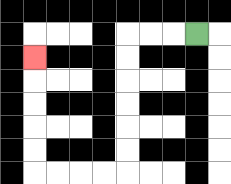{'start': '[8, 1]', 'end': '[1, 2]', 'path_directions': 'L,L,L,D,D,D,D,D,D,L,L,L,L,U,U,U,U,U', 'path_coordinates': '[[8, 1], [7, 1], [6, 1], [5, 1], [5, 2], [5, 3], [5, 4], [5, 5], [5, 6], [5, 7], [4, 7], [3, 7], [2, 7], [1, 7], [1, 6], [1, 5], [1, 4], [1, 3], [1, 2]]'}